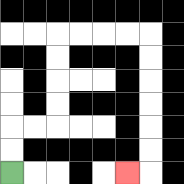{'start': '[0, 7]', 'end': '[5, 7]', 'path_directions': 'U,U,R,R,U,U,U,U,R,R,R,R,D,D,D,D,D,D,L', 'path_coordinates': '[[0, 7], [0, 6], [0, 5], [1, 5], [2, 5], [2, 4], [2, 3], [2, 2], [2, 1], [3, 1], [4, 1], [5, 1], [6, 1], [6, 2], [6, 3], [6, 4], [6, 5], [6, 6], [6, 7], [5, 7]]'}